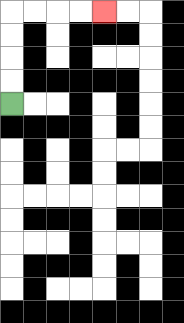{'start': '[0, 4]', 'end': '[4, 0]', 'path_directions': 'U,U,U,U,R,R,R,R', 'path_coordinates': '[[0, 4], [0, 3], [0, 2], [0, 1], [0, 0], [1, 0], [2, 0], [3, 0], [4, 0]]'}